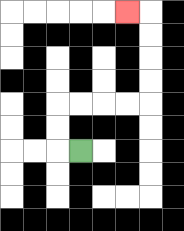{'start': '[3, 6]', 'end': '[5, 0]', 'path_directions': 'L,U,U,R,R,R,R,U,U,U,U,L', 'path_coordinates': '[[3, 6], [2, 6], [2, 5], [2, 4], [3, 4], [4, 4], [5, 4], [6, 4], [6, 3], [6, 2], [6, 1], [6, 0], [5, 0]]'}